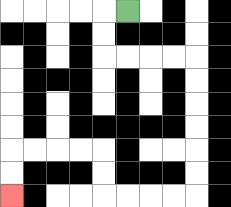{'start': '[5, 0]', 'end': '[0, 8]', 'path_directions': 'L,D,D,R,R,R,R,D,D,D,D,D,D,L,L,L,L,U,U,L,L,L,L,D,D', 'path_coordinates': '[[5, 0], [4, 0], [4, 1], [4, 2], [5, 2], [6, 2], [7, 2], [8, 2], [8, 3], [8, 4], [8, 5], [8, 6], [8, 7], [8, 8], [7, 8], [6, 8], [5, 8], [4, 8], [4, 7], [4, 6], [3, 6], [2, 6], [1, 6], [0, 6], [0, 7], [0, 8]]'}